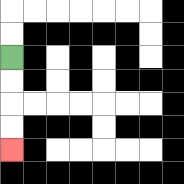{'start': '[0, 2]', 'end': '[0, 6]', 'path_directions': 'D,D,D,D', 'path_coordinates': '[[0, 2], [0, 3], [0, 4], [0, 5], [0, 6]]'}